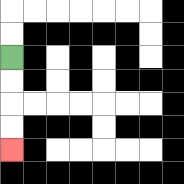{'start': '[0, 2]', 'end': '[0, 6]', 'path_directions': 'D,D,D,D', 'path_coordinates': '[[0, 2], [0, 3], [0, 4], [0, 5], [0, 6]]'}